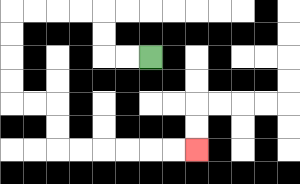{'start': '[6, 2]', 'end': '[8, 6]', 'path_directions': 'L,L,U,U,L,L,L,L,D,D,D,D,R,R,D,D,R,R,R,R,R,R', 'path_coordinates': '[[6, 2], [5, 2], [4, 2], [4, 1], [4, 0], [3, 0], [2, 0], [1, 0], [0, 0], [0, 1], [0, 2], [0, 3], [0, 4], [1, 4], [2, 4], [2, 5], [2, 6], [3, 6], [4, 6], [5, 6], [6, 6], [7, 6], [8, 6]]'}